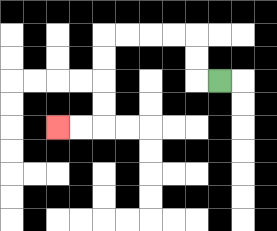{'start': '[9, 3]', 'end': '[2, 5]', 'path_directions': 'L,U,U,L,L,L,L,D,D,D,D,L,L', 'path_coordinates': '[[9, 3], [8, 3], [8, 2], [8, 1], [7, 1], [6, 1], [5, 1], [4, 1], [4, 2], [4, 3], [4, 4], [4, 5], [3, 5], [2, 5]]'}